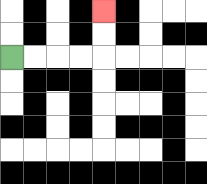{'start': '[0, 2]', 'end': '[4, 0]', 'path_directions': 'R,R,R,R,U,U', 'path_coordinates': '[[0, 2], [1, 2], [2, 2], [3, 2], [4, 2], [4, 1], [4, 0]]'}